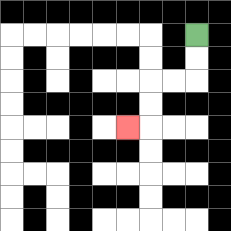{'start': '[8, 1]', 'end': '[5, 5]', 'path_directions': 'D,D,L,L,D,D,L', 'path_coordinates': '[[8, 1], [8, 2], [8, 3], [7, 3], [6, 3], [6, 4], [6, 5], [5, 5]]'}